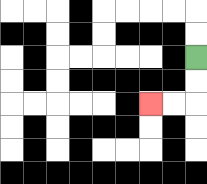{'start': '[8, 2]', 'end': '[6, 4]', 'path_directions': 'D,D,L,L', 'path_coordinates': '[[8, 2], [8, 3], [8, 4], [7, 4], [6, 4]]'}